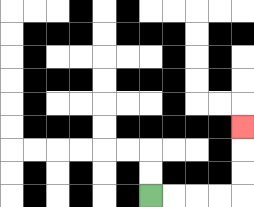{'start': '[6, 8]', 'end': '[10, 5]', 'path_directions': 'R,R,R,R,U,U,U', 'path_coordinates': '[[6, 8], [7, 8], [8, 8], [9, 8], [10, 8], [10, 7], [10, 6], [10, 5]]'}